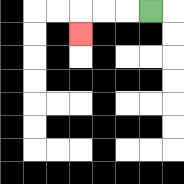{'start': '[6, 0]', 'end': '[3, 1]', 'path_directions': 'L,L,L,D', 'path_coordinates': '[[6, 0], [5, 0], [4, 0], [3, 0], [3, 1]]'}